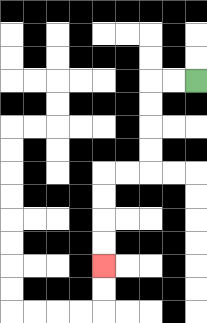{'start': '[8, 3]', 'end': '[4, 11]', 'path_directions': 'L,L,D,D,D,D,L,L,D,D,D,D', 'path_coordinates': '[[8, 3], [7, 3], [6, 3], [6, 4], [6, 5], [6, 6], [6, 7], [5, 7], [4, 7], [4, 8], [4, 9], [4, 10], [4, 11]]'}